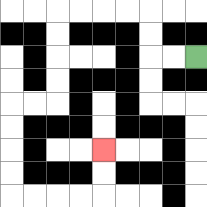{'start': '[8, 2]', 'end': '[4, 6]', 'path_directions': 'L,L,U,U,L,L,L,L,D,D,D,D,L,L,D,D,D,D,R,R,R,R,U,U', 'path_coordinates': '[[8, 2], [7, 2], [6, 2], [6, 1], [6, 0], [5, 0], [4, 0], [3, 0], [2, 0], [2, 1], [2, 2], [2, 3], [2, 4], [1, 4], [0, 4], [0, 5], [0, 6], [0, 7], [0, 8], [1, 8], [2, 8], [3, 8], [4, 8], [4, 7], [4, 6]]'}